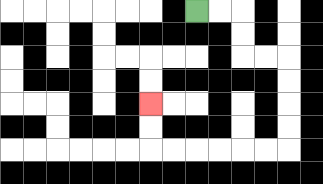{'start': '[8, 0]', 'end': '[6, 4]', 'path_directions': 'R,R,D,D,R,R,D,D,D,D,L,L,L,L,L,L,U,U', 'path_coordinates': '[[8, 0], [9, 0], [10, 0], [10, 1], [10, 2], [11, 2], [12, 2], [12, 3], [12, 4], [12, 5], [12, 6], [11, 6], [10, 6], [9, 6], [8, 6], [7, 6], [6, 6], [6, 5], [6, 4]]'}